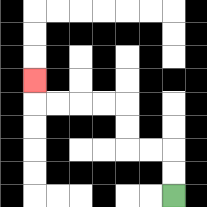{'start': '[7, 8]', 'end': '[1, 3]', 'path_directions': 'U,U,L,L,U,U,L,L,L,L,U', 'path_coordinates': '[[7, 8], [7, 7], [7, 6], [6, 6], [5, 6], [5, 5], [5, 4], [4, 4], [3, 4], [2, 4], [1, 4], [1, 3]]'}